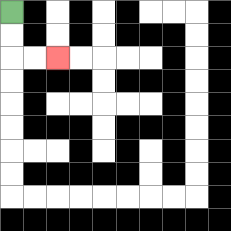{'start': '[0, 0]', 'end': '[2, 2]', 'path_directions': 'D,D,R,R', 'path_coordinates': '[[0, 0], [0, 1], [0, 2], [1, 2], [2, 2]]'}